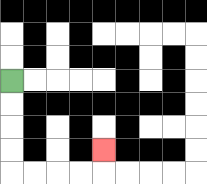{'start': '[0, 3]', 'end': '[4, 6]', 'path_directions': 'D,D,D,D,R,R,R,R,U', 'path_coordinates': '[[0, 3], [0, 4], [0, 5], [0, 6], [0, 7], [1, 7], [2, 7], [3, 7], [4, 7], [4, 6]]'}